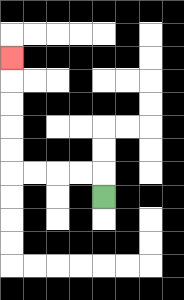{'start': '[4, 8]', 'end': '[0, 2]', 'path_directions': 'U,L,L,L,L,U,U,U,U,U', 'path_coordinates': '[[4, 8], [4, 7], [3, 7], [2, 7], [1, 7], [0, 7], [0, 6], [0, 5], [0, 4], [0, 3], [0, 2]]'}